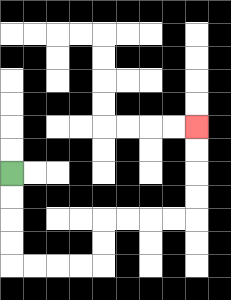{'start': '[0, 7]', 'end': '[8, 5]', 'path_directions': 'D,D,D,D,R,R,R,R,U,U,R,R,R,R,U,U,U,U', 'path_coordinates': '[[0, 7], [0, 8], [0, 9], [0, 10], [0, 11], [1, 11], [2, 11], [3, 11], [4, 11], [4, 10], [4, 9], [5, 9], [6, 9], [7, 9], [8, 9], [8, 8], [8, 7], [8, 6], [8, 5]]'}